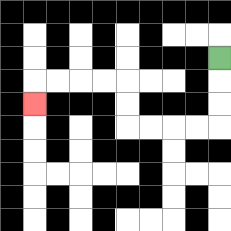{'start': '[9, 2]', 'end': '[1, 4]', 'path_directions': 'D,D,D,L,L,L,L,U,U,L,L,L,L,D', 'path_coordinates': '[[9, 2], [9, 3], [9, 4], [9, 5], [8, 5], [7, 5], [6, 5], [5, 5], [5, 4], [5, 3], [4, 3], [3, 3], [2, 3], [1, 3], [1, 4]]'}